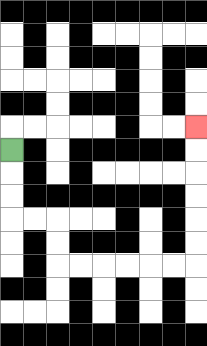{'start': '[0, 6]', 'end': '[8, 5]', 'path_directions': 'D,D,D,R,R,D,D,R,R,R,R,R,R,U,U,U,U,U,U', 'path_coordinates': '[[0, 6], [0, 7], [0, 8], [0, 9], [1, 9], [2, 9], [2, 10], [2, 11], [3, 11], [4, 11], [5, 11], [6, 11], [7, 11], [8, 11], [8, 10], [8, 9], [8, 8], [8, 7], [8, 6], [8, 5]]'}